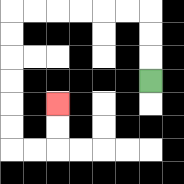{'start': '[6, 3]', 'end': '[2, 4]', 'path_directions': 'U,U,U,L,L,L,L,L,L,D,D,D,D,D,D,R,R,U,U', 'path_coordinates': '[[6, 3], [6, 2], [6, 1], [6, 0], [5, 0], [4, 0], [3, 0], [2, 0], [1, 0], [0, 0], [0, 1], [0, 2], [0, 3], [0, 4], [0, 5], [0, 6], [1, 6], [2, 6], [2, 5], [2, 4]]'}